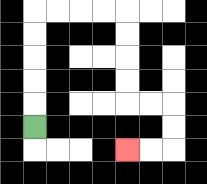{'start': '[1, 5]', 'end': '[5, 6]', 'path_directions': 'U,U,U,U,U,R,R,R,R,D,D,D,D,R,R,D,D,L,L', 'path_coordinates': '[[1, 5], [1, 4], [1, 3], [1, 2], [1, 1], [1, 0], [2, 0], [3, 0], [4, 0], [5, 0], [5, 1], [5, 2], [5, 3], [5, 4], [6, 4], [7, 4], [7, 5], [7, 6], [6, 6], [5, 6]]'}